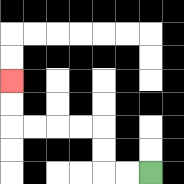{'start': '[6, 7]', 'end': '[0, 3]', 'path_directions': 'L,L,U,U,L,L,L,L,U,U', 'path_coordinates': '[[6, 7], [5, 7], [4, 7], [4, 6], [4, 5], [3, 5], [2, 5], [1, 5], [0, 5], [0, 4], [0, 3]]'}